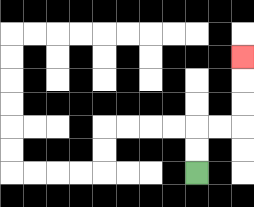{'start': '[8, 7]', 'end': '[10, 2]', 'path_directions': 'U,U,R,R,U,U,U', 'path_coordinates': '[[8, 7], [8, 6], [8, 5], [9, 5], [10, 5], [10, 4], [10, 3], [10, 2]]'}